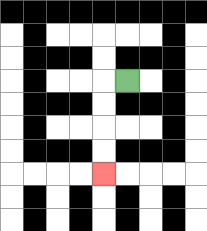{'start': '[5, 3]', 'end': '[4, 7]', 'path_directions': 'L,D,D,D,D', 'path_coordinates': '[[5, 3], [4, 3], [4, 4], [4, 5], [4, 6], [4, 7]]'}